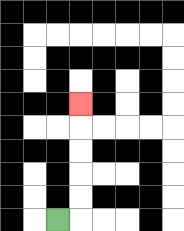{'start': '[2, 9]', 'end': '[3, 4]', 'path_directions': 'R,U,U,U,U,U', 'path_coordinates': '[[2, 9], [3, 9], [3, 8], [3, 7], [3, 6], [3, 5], [3, 4]]'}